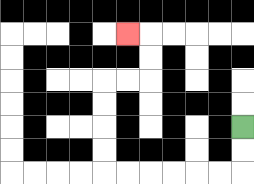{'start': '[10, 5]', 'end': '[5, 1]', 'path_directions': 'D,D,L,L,L,L,L,L,U,U,U,U,R,R,U,U,L', 'path_coordinates': '[[10, 5], [10, 6], [10, 7], [9, 7], [8, 7], [7, 7], [6, 7], [5, 7], [4, 7], [4, 6], [4, 5], [4, 4], [4, 3], [5, 3], [6, 3], [6, 2], [6, 1], [5, 1]]'}